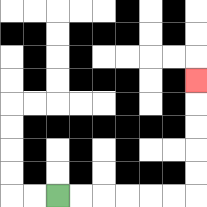{'start': '[2, 8]', 'end': '[8, 3]', 'path_directions': 'R,R,R,R,R,R,U,U,U,U,U', 'path_coordinates': '[[2, 8], [3, 8], [4, 8], [5, 8], [6, 8], [7, 8], [8, 8], [8, 7], [8, 6], [8, 5], [8, 4], [8, 3]]'}